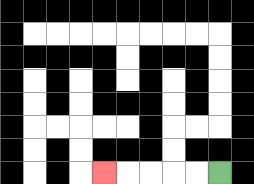{'start': '[9, 7]', 'end': '[4, 7]', 'path_directions': 'L,L,L,L,L', 'path_coordinates': '[[9, 7], [8, 7], [7, 7], [6, 7], [5, 7], [4, 7]]'}